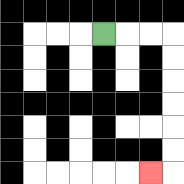{'start': '[4, 1]', 'end': '[6, 7]', 'path_directions': 'R,R,R,D,D,D,D,D,D,L', 'path_coordinates': '[[4, 1], [5, 1], [6, 1], [7, 1], [7, 2], [7, 3], [7, 4], [7, 5], [7, 6], [7, 7], [6, 7]]'}